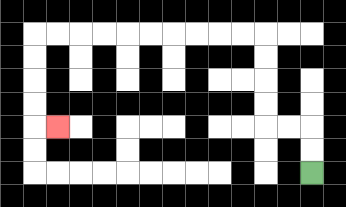{'start': '[13, 7]', 'end': '[2, 5]', 'path_directions': 'U,U,L,L,U,U,U,U,L,L,L,L,L,L,L,L,L,L,D,D,D,D,R', 'path_coordinates': '[[13, 7], [13, 6], [13, 5], [12, 5], [11, 5], [11, 4], [11, 3], [11, 2], [11, 1], [10, 1], [9, 1], [8, 1], [7, 1], [6, 1], [5, 1], [4, 1], [3, 1], [2, 1], [1, 1], [1, 2], [1, 3], [1, 4], [1, 5], [2, 5]]'}